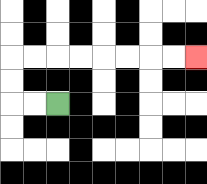{'start': '[2, 4]', 'end': '[8, 2]', 'path_directions': 'L,L,U,U,R,R,R,R,R,R,R,R', 'path_coordinates': '[[2, 4], [1, 4], [0, 4], [0, 3], [0, 2], [1, 2], [2, 2], [3, 2], [4, 2], [5, 2], [6, 2], [7, 2], [8, 2]]'}